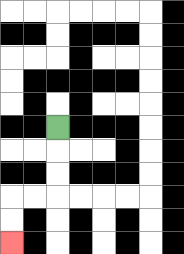{'start': '[2, 5]', 'end': '[0, 10]', 'path_directions': 'D,D,D,L,L,D,D', 'path_coordinates': '[[2, 5], [2, 6], [2, 7], [2, 8], [1, 8], [0, 8], [0, 9], [0, 10]]'}